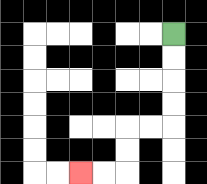{'start': '[7, 1]', 'end': '[3, 7]', 'path_directions': 'D,D,D,D,L,L,D,D,L,L', 'path_coordinates': '[[7, 1], [7, 2], [7, 3], [7, 4], [7, 5], [6, 5], [5, 5], [5, 6], [5, 7], [4, 7], [3, 7]]'}